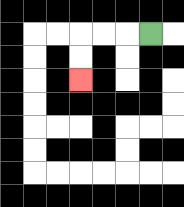{'start': '[6, 1]', 'end': '[3, 3]', 'path_directions': 'L,L,L,D,D', 'path_coordinates': '[[6, 1], [5, 1], [4, 1], [3, 1], [3, 2], [3, 3]]'}